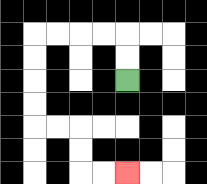{'start': '[5, 3]', 'end': '[5, 7]', 'path_directions': 'U,U,L,L,L,L,D,D,D,D,R,R,D,D,R,R', 'path_coordinates': '[[5, 3], [5, 2], [5, 1], [4, 1], [3, 1], [2, 1], [1, 1], [1, 2], [1, 3], [1, 4], [1, 5], [2, 5], [3, 5], [3, 6], [3, 7], [4, 7], [5, 7]]'}